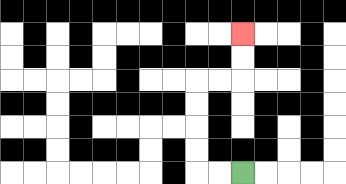{'start': '[10, 7]', 'end': '[10, 1]', 'path_directions': 'L,L,U,U,U,U,R,R,U,U', 'path_coordinates': '[[10, 7], [9, 7], [8, 7], [8, 6], [8, 5], [8, 4], [8, 3], [9, 3], [10, 3], [10, 2], [10, 1]]'}